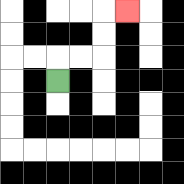{'start': '[2, 3]', 'end': '[5, 0]', 'path_directions': 'U,R,R,U,U,R', 'path_coordinates': '[[2, 3], [2, 2], [3, 2], [4, 2], [4, 1], [4, 0], [5, 0]]'}